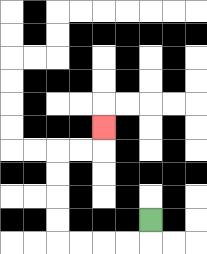{'start': '[6, 9]', 'end': '[4, 5]', 'path_directions': 'D,L,L,L,L,U,U,U,U,R,R,U', 'path_coordinates': '[[6, 9], [6, 10], [5, 10], [4, 10], [3, 10], [2, 10], [2, 9], [2, 8], [2, 7], [2, 6], [3, 6], [4, 6], [4, 5]]'}